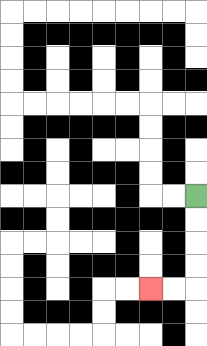{'start': '[8, 8]', 'end': '[6, 12]', 'path_directions': 'D,D,D,D,L,L', 'path_coordinates': '[[8, 8], [8, 9], [8, 10], [8, 11], [8, 12], [7, 12], [6, 12]]'}